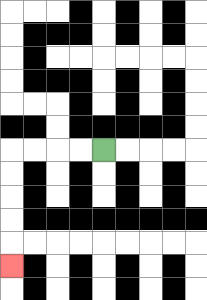{'start': '[4, 6]', 'end': '[0, 11]', 'path_directions': 'L,L,L,L,D,D,D,D,D', 'path_coordinates': '[[4, 6], [3, 6], [2, 6], [1, 6], [0, 6], [0, 7], [0, 8], [0, 9], [0, 10], [0, 11]]'}